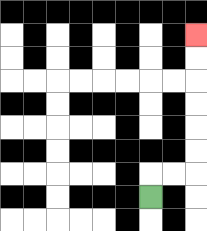{'start': '[6, 8]', 'end': '[8, 1]', 'path_directions': 'U,R,R,U,U,U,U,U,U', 'path_coordinates': '[[6, 8], [6, 7], [7, 7], [8, 7], [8, 6], [8, 5], [8, 4], [8, 3], [8, 2], [8, 1]]'}